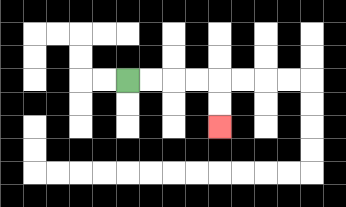{'start': '[5, 3]', 'end': '[9, 5]', 'path_directions': 'R,R,R,R,D,D', 'path_coordinates': '[[5, 3], [6, 3], [7, 3], [8, 3], [9, 3], [9, 4], [9, 5]]'}